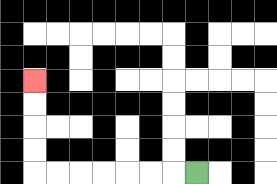{'start': '[8, 7]', 'end': '[1, 3]', 'path_directions': 'L,L,L,L,L,L,L,U,U,U,U', 'path_coordinates': '[[8, 7], [7, 7], [6, 7], [5, 7], [4, 7], [3, 7], [2, 7], [1, 7], [1, 6], [1, 5], [1, 4], [1, 3]]'}